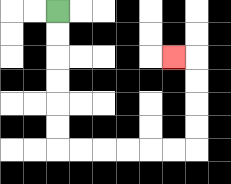{'start': '[2, 0]', 'end': '[7, 2]', 'path_directions': 'D,D,D,D,D,D,R,R,R,R,R,R,U,U,U,U,L', 'path_coordinates': '[[2, 0], [2, 1], [2, 2], [2, 3], [2, 4], [2, 5], [2, 6], [3, 6], [4, 6], [5, 6], [6, 6], [7, 6], [8, 6], [8, 5], [8, 4], [8, 3], [8, 2], [7, 2]]'}